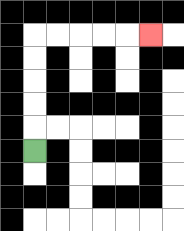{'start': '[1, 6]', 'end': '[6, 1]', 'path_directions': 'U,U,U,U,U,R,R,R,R,R', 'path_coordinates': '[[1, 6], [1, 5], [1, 4], [1, 3], [1, 2], [1, 1], [2, 1], [3, 1], [4, 1], [5, 1], [6, 1]]'}